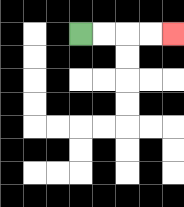{'start': '[3, 1]', 'end': '[7, 1]', 'path_directions': 'R,R,R,R', 'path_coordinates': '[[3, 1], [4, 1], [5, 1], [6, 1], [7, 1]]'}